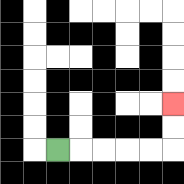{'start': '[2, 6]', 'end': '[7, 4]', 'path_directions': 'R,R,R,R,R,U,U', 'path_coordinates': '[[2, 6], [3, 6], [4, 6], [5, 6], [6, 6], [7, 6], [7, 5], [7, 4]]'}